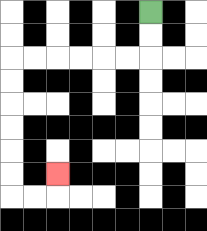{'start': '[6, 0]', 'end': '[2, 7]', 'path_directions': 'D,D,L,L,L,L,L,L,D,D,D,D,D,D,R,R,U', 'path_coordinates': '[[6, 0], [6, 1], [6, 2], [5, 2], [4, 2], [3, 2], [2, 2], [1, 2], [0, 2], [0, 3], [0, 4], [0, 5], [0, 6], [0, 7], [0, 8], [1, 8], [2, 8], [2, 7]]'}